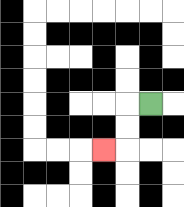{'start': '[6, 4]', 'end': '[4, 6]', 'path_directions': 'L,D,D,L', 'path_coordinates': '[[6, 4], [5, 4], [5, 5], [5, 6], [4, 6]]'}